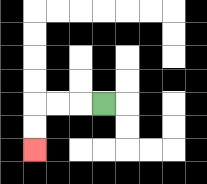{'start': '[4, 4]', 'end': '[1, 6]', 'path_directions': 'L,L,L,D,D', 'path_coordinates': '[[4, 4], [3, 4], [2, 4], [1, 4], [1, 5], [1, 6]]'}